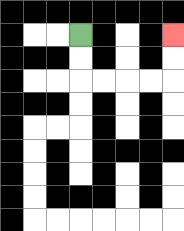{'start': '[3, 1]', 'end': '[7, 1]', 'path_directions': 'D,D,R,R,R,R,U,U', 'path_coordinates': '[[3, 1], [3, 2], [3, 3], [4, 3], [5, 3], [6, 3], [7, 3], [7, 2], [7, 1]]'}